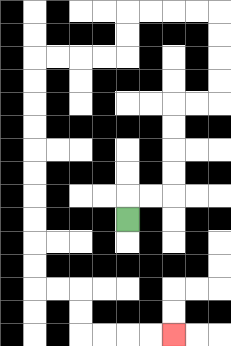{'start': '[5, 9]', 'end': '[7, 14]', 'path_directions': 'U,R,R,U,U,U,U,R,R,U,U,U,U,L,L,L,L,D,D,L,L,L,L,D,D,D,D,D,D,D,D,D,D,R,R,D,D,R,R,R,R', 'path_coordinates': '[[5, 9], [5, 8], [6, 8], [7, 8], [7, 7], [7, 6], [7, 5], [7, 4], [8, 4], [9, 4], [9, 3], [9, 2], [9, 1], [9, 0], [8, 0], [7, 0], [6, 0], [5, 0], [5, 1], [5, 2], [4, 2], [3, 2], [2, 2], [1, 2], [1, 3], [1, 4], [1, 5], [1, 6], [1, 7], [1, 8], [1, 9], [1, 10], [1, 11], [1, 12], [2, 12], [3, 12], [3, 13], [3, 14], [4, 14], [5, 14], [6, 14], [7, 14]]'}